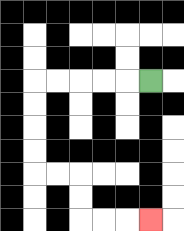{'start': '[6, 3]', 'end': '[6, 9]', 'path_directions': 'L,L,L,L,L,D,D,D,D,R,R,D,D,R,R,R', 'path_coordinates': '[[6, 3], [5, 3], [4, 3], [3, 3], [2, 3], [1, 3], [1, 4], [1, 5], [1, 6], [1, 7], [2, 7], [3, 7], [3, 8], [3, 9], [4, 9], [5, 9], [6, 9]]'}